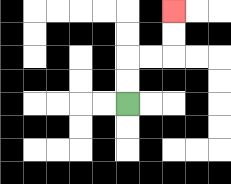{'start': '[5, 4]', 'end': '[7, 0]', 'path_directions': 'U,U,R,R,U,U', 'path_coordinates': '[[5, 4], [5, 3], [5, 2], [6, 2], [7, 2], [7, 1], [7, 0]]'}